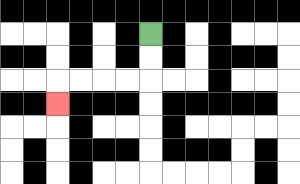{'start': '[6, 1]', 'end': '[2, 4]', 'path_directions': 'D,D,L,L,L,L,D', 'path_coordinates': '[[6, 1], [6, 2], [6, 3], [5, 3], [4, 3], [3, 3], [2, 3], [2, 4]]'}